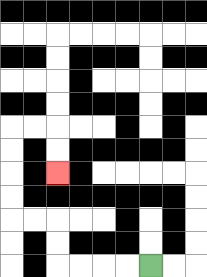{'start': '[6, 11]', 'end': '[2, 7]', 'path_directions': 'L,L,L,L,U,U,L,L,U,U,U,U,R,R,D,D', 'path_coordinates': '[[6, 11], [5, 11], [4, 11], [3, 11], [2, 11], [2, 10], [2, 9], [1, 9], [0, 9], [0, 8], [0, 7], [0, 6], [0, 5], [1, 5], [2, 5], [2, 6], [2, 7]]'}